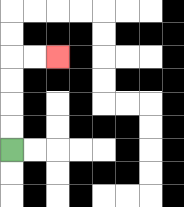{'start': '[0, 6]', 'end': '[2, 2]', 'path_directions': 'U,U,U,U,R,R', 'path_coordinates': '[[0, 6], [0, 5], [0, 4], [0, 3], [0, 2], [1, 2], [2, 2]]'}